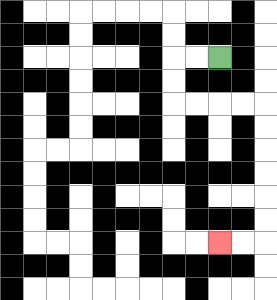{'start': '[9, 2]', 'end': '[9, 10]', 'path_directions': 'L,L,D,D,R,R,R,R,D,D,D,D,D,D,L,L', 'path_coordinates': '[[9, 2], [8, 2], [7, 2], [7, 3], [7, 4], [8, 4], [9, 4], [10, 4], [11, 4], [11, 5], [11, 6], [11, 7], [11, 8], [11, 9], [11, 10], [10, 10], [9, 10]]'}